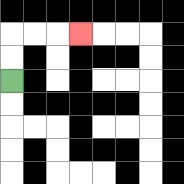{'start': '[0, 3]', 'end': '[3, 1]', 'path_directions': 'U,U,R,R,R', 'path_coordinates': '[[0, 3], [0, 2], [0, 1], [1, 1], [2, 1], [3, 1]]'}